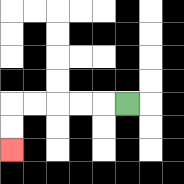{'start': '[5, 4]', 'end': '[0, 6]', 'path_directions': 'L,L,L,L,L,D,D', 'path_coordinates': '[[5, 4], [4, 4], [3, 4], [2, 4], [1, 4], [0, 4], [0, 5], [0, 6]]'}